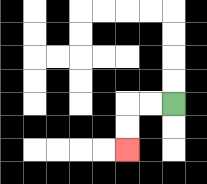{'start': '[7, 4]', 'end': '[5, 6]', 'path_directions': 'L,L,D,D', 'path_coordinates': '[[7, 4], [6, 4], [5, 4], [5, 5], [5, 6]]'}